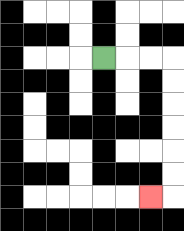{'start': '[4, 2]', 'end': '[6, 8]', 'path_directions': 'R,R,R,D,D,D,D,D,D,L', 'path_coordinates': '[[4, 2], [5, 2], [6, 2], [7, 2], [7, 3], [7, 4], [7, 5], [7, 6], [7, 7], [7, 8], [6, 8]]'}